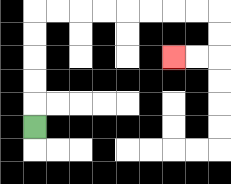{'start': '[1, 5]', 'end': '[7, 2]', 'path_directions': 'U,U,U,U,U,R,R,R,R,R,R,R,R,D,D,L,L', 'path_coordinates': '[[1, 5], [1, 4], [1, 3], [1, 2], [1, 1], [1, 0], [2, 0], [3, 0], [4, 0], [5, 0], [6, 0], [7, 0], [8, 0], [9, 0], [9, 1], [9, 2], [8, 2], [7, 2]]'}